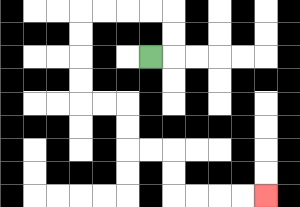{'start': '[6, 2]', 'end': '[11, 8]', 'path_directions': 'R,U,U,L,L,L,L,D,D,D,D,R,R,D,D,R,R,D,D,R,R,R,R', 'path_coordinates': '[[6, 2], [7, 2], [7, 1], [7, 0], [6, 0], [5, 0], [4, 0], [3, 0], [3, 1], [3, 2], [3, 3], [3, 4], [4, 4], [5, 4], [5, 5], [5, 6], [6, 6], [7, 6], [7, 7], [7, 8], [8, 8], [9, 8], [10, 8], [11, 8]]'}